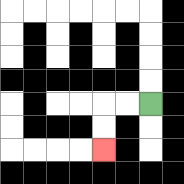{'start': '[6, 4]', 'end': '[4, 6]', 'path_directions': 'L,L,D,D', 'path_coordinates': '[[6, 4], [5, 4], [4, 4], [4, 5], [4, 6]]'}